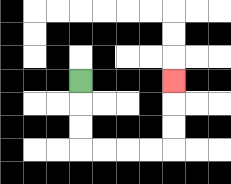{'start': '[3, 3]', 'end': '[7, 3]', 'path_directions': 'D,D,D,R,R,R,R,U,U,U', 'path_coordinates': '[[3, 3], [3, 4], [3, 5], [3, 6], [4, 6], [5, 6], [6, 6], [7, 6], [7, 5], [7, 4], [7, 3]]'}